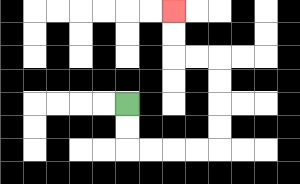{'start': '[5, 4]', 'end': '[7, 0]', 'path_directions': 'D,D,R,R,R,R,U,U,U,U,L,L,U,U', 'path_coordinates': '[[5, 4], [5, 5], [5, 6], [6, 6], [7, 6], [8, 6], [9, 6], [9, 5], [9, 4], [9, 3], [9, 2], [8, 2], [7, 2], [7, 1], [7, 0]]'}